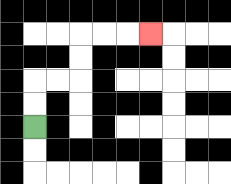{'start': '[1, 5]', 'end': '[6, 1]', 'path_directions': 'U,U,R,R,U,U,R,R,R', 'path_coordinates': '[[1, 5], [1, 4], [1, 3], [2, 3], [3, 3], [3, 2], [3, 1], [4, 1], [5, 1], [6, 1]]'}